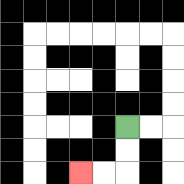{'start': '[5, 5]', 'end': '[3, 7]', 'path_directions': 'D,D,L,L', 'path_coordinates': '[[5, 5], [5, 6], [5, 7], [4, 7], [3, 7]]'}